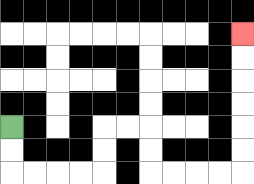{'start': '[0, 5]', 'end': '[10, 1]', 'path_directions': 'D,D,R,R,R,R,U,U,R,R,D,D,R,R,R,R,U,U,U,U,U,U', 'path_coordinates': '[[0, 5], [0, 6], [0, 7], [1, 7], [2, 7], [3, 7], [4, 7], [4, 6], [4, 5], [5, 5], [6, 5], [6, 6], [6, 7], [7, 7], [8, 7], [9, 7], [10, 7], [10, 6], [10, 5], [10, 4], [10, 3], [10, 2], [10, 1]]'}